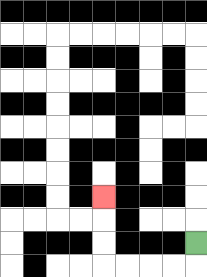{'start': '[8, 10]', 'end': '[4, 8]', 'path_directions': 'D,L,L,L,L,U,U,U', 'path_coordinates': '[[8, 10], [8, 11], [7, 11], [6, 11], [5, 11], [4, 11], [4, 10], [4, 9], [4, 8]]'}